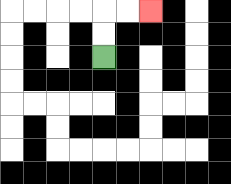{'start': '[4, 2]', 'end': '[6, 0]', 'path_directions': 'U,U,R,R', 'path_coordinates': '[[4, 2], [4, 1], [4, 0], [5, 0], [6, 0]]'}